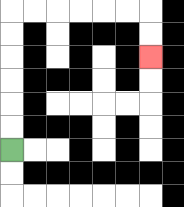{'start': '[0, 6]', 'end': '[6, 2]', 'path_directions': 'U,U,U,U,U,U,R,R,R,R,R,R,D,D', 'path_coordinates': '[[0, 6], [0, 5], [0, 4], [0, 3], [0, 2], [0, 1], [0, 0], [1, 0], [2, 0], [3, 0], [4, 0], [5, 0], [6, 0], [6, 1], [6, 2]]'}